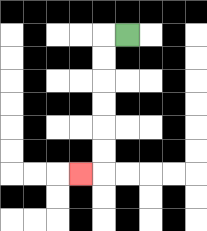{'start': '[5, 1]', 'end': '[3, 7]', 'path_directions': 'L,D,D,D,D,D,D,L', 'path_coordinates': '[[5, 1], [4, 1], [4, 2], [4, 3], [4, 4], [4, 5], [4, 6], [4, 7], [3, 7]]'}